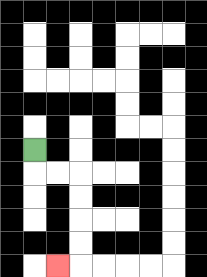{'start': '[1, 6]', 'end': '[2, 11]', 'path_directions': 'D,R,R,D,D,D,D,L', 'path_coordinates': '[[1, 6], [1, 7], [2, 7], [3, 7], [3, 8], [3, 9], [3, 10], [3, 11], [2, 11]]'}